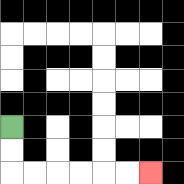{'start': '[0, 5]', 'end': '[6, 7]', 'path_directions': 'D,D,R,R,R,R,R,R', 'path_coordinates': '[[0, 5], [0, 6], [0, 7], [1, 7], [2, 7], [3, 7], [4, 7], [5, 7], [6, 7]]'}